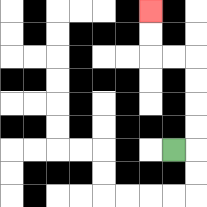{'start': '[7, 6]', 'end': '[6, 0]', 'path_directions': 'R,U,U,U,U,L,L,U,U', 'path_coordinates': '[[7, 6], [8, 6], [8, 5], [8, 4], [8, 3], [8, 2], [7, 2], [6, 2], [6, 1], [6, 0]]'}